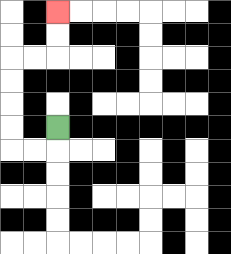{'start': '[2, 5]', 'end': '[2, 0]', 'path_directions': 'D,L,L,U,U,U,U,R,R,U,U', 'path_coordinates': '[[2, 5], [2, 6], [1, 6], [0, 6], [0, 5], [0, 4], [0, 3], [0, 2], [1, 2], [2, 2], [2, 1], [2, 0]]'}